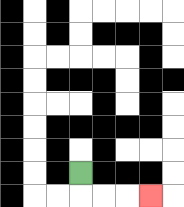{'start': '[3, 7]', 'end': '[6, 8]', 'path_directions': 'D,R,R,R', 'path_coordinates': '[[3, 7], [3, 8], [4, 8], [5, 8], [6, 8]]'}